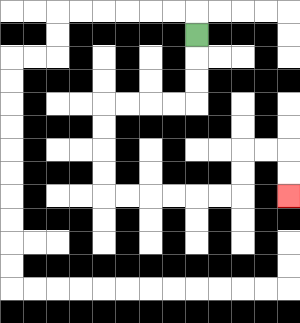{'start': '[8, 1]', 'end': '[12, 8]', 'path_directions': 'D,D,D,L,L,L,L,D,D,D,D,R,R,R,R,R,R,U,U,R,R,D,D', 'path_coordinates': '[[8, 1], [8, 2], [8, 3], [8, 4], [7, 4], [6, 4], [5, 4], [4, 4], [4, 5], [4, 6], [4, 7], [4, 8], [5, 8], [6, 8], [7, 8], [8, 8], [9, 8], [10, 8], [10, 7], [10, 6], [11, 6], [12, 6], [12, 7], [12, 8]]'}